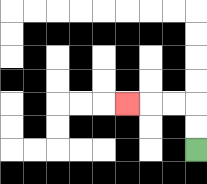{'start': '[8, 6]', 'end': '[5, 4]', 'path_directions': 'U,U,L,L,L', 'path_coordinates': '[[8, 6], [8, 5], [8, 4], [7, 4], [6, 4], [5, 4]]'}